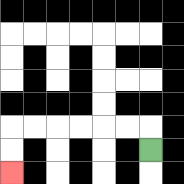{'start': '[6, 6]', 'end': '[0, 7]', 'path_directions': 'U,L,L,L,L,L,L,D,D', 'path_coordinates': '[[6, 6], [6, 5], [5, 5], [4, 5], [3, 5], [2, 5], [1, 5], [0, 5], [0, 6], [0, 7]]'}